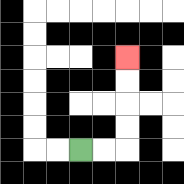{'start': '[3, 6]', 'end': '[5, 2]', 'path_directions': 'R,R,U,U,U,U', 'path_coordinates': '[[3, 6], [4, 6], [5, 6], [5, 5], [5, 4], [5, 3], [5, 2]]'}